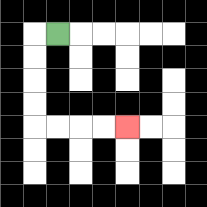{'start': '[2, 1]', 'end': '[5, 5]', 'path_directions': 'L,D,D,D,D,R,R,R,R', 'path_coordinates': '[[2, 1], [1, 1], [1, 2], [1, 3], [1, 4], [1, 5], [2, 5], [3, 5], [4, 5], [5, 5]]'}